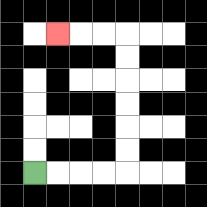{'start': '[1, 7]', 'end': '[2, 1]', 'path_directions': 'R,R,R,R,U,U,U,U,U,U,L,L,L', 'path_coordinates': '[[1, 7], [2, 7], [3, 7], [4, 7], [5, 7], [5, 6], [5, 5], [5, 4], [5, 3], [5, 2], [5, 1], [4, 1], [3, 1], [2, 1]]'}